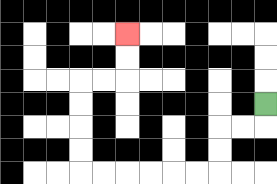{'start': '[11, 4]', 'end': '[5, 1]', 'path_directions': 'D,L,L,D,D,L,L,L,L,L,L,U,U,U,U,R,R,U,U', 'path_coordinates': '[[11, 4], [11, 5], [10, 5], [9, 5], [9, 6], [9, 7], [8, 7], [7, 7], [6, 7], [5, 7], [4, 7], [3, 7], [3, 6], [3, 5], [3, 4], [3, 3], [4, 3], [5, 3], [5, 2], [5, 1]]'}